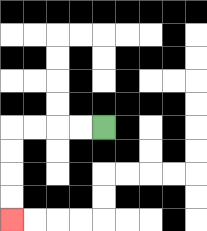{'start': '[4, 5]', 'end': '[0, 9]', 'path_directions': 'L,L,L,L,D,D,D,D', 'path_coordinates': '[[4, 5], [3, 5], [2, 5], [1, 5], [0, 5], [0, 6], [0, 7], [0, 8], [0, 9]]'}